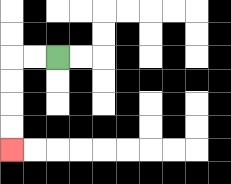{'start': '[2, 2]', 'end': '[0, 6]', 'path_directions': 'L,L,D,D,D,D', 'path_coordinates': '[[2, 2], [1, 2], [0, 2], [0, 3], [0, 4], [0, 5], [0, 6]]'}